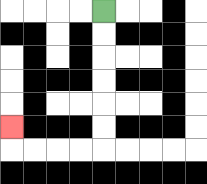{'start': '[4, 0]', 'end': '[0, 5]', 'path_directions': 'D,D,D,D,D,D,L,L,L,L,U', 'path_coordinates': '[[4, 0], [4, 1], [4, 2], [4, 3], [4, 4], [4, 5], [4, 6], [3, 6], [2, 6], [1, 6], [0, 6], [0, 5]]'}